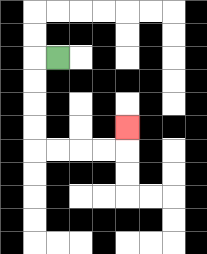{'start': '[2, 2]', 'end': '[5, 5]', 'path_directions': 'L,D,D,D,D,R,R,R,R,U', 'path_coordinates': '[[2, 2], [1, 2], [1, 3], [1, 4], [1, 5], [1, 6], [2, 6], [3, 6], [4, 6], [5, 6], [5, 5]]'}